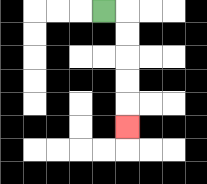{'start': '[4, 0]', 'end': '[5, 5]', 'path_directions': 'R,D,D,D,D,D', 'path_coordinates': '[[4, 0], [5, 0], [5, 1], [5, 2], [5, 3], [5, 4], [5, 5]]'}